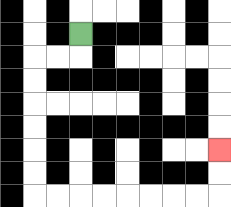{'start': '[3, 1]', 'end': '[9, 6]', 'path_directions': 'D,L,L,D,D,D,D,D,D,R,R,R,R,R,R,R,R,U,U', 'path_coordinates': '[[3, 1], [3, 2], [2, 2], [1, 2], [1, 3], [1, 4], [1, 5], [1, 6], [1, 7], [1, 8], [2, 8], [3, 8], [4, 8], [5, 8], [6, 8], [7, 8], [8, 8], [9, 8], [9, 7], [9, 6]]'}